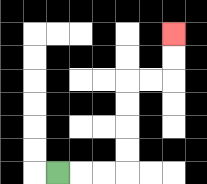{'start': '[2, 7]', 'end': '[7, 1]', 'path_directions': 'R,R,R,U,U,U,U,R,R,U,U', 'path_coordinates': '[[2, 7], [3, 7], [4, 7], [5, 7], [5, 6], [5, 5], [5, 4], [5, 3], [6, 3], [7, 3], [7, 2], [7, 1]]'}